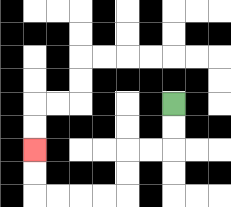{'start': '[7, 4]', 'end': '[1, 6]', 'path_directions': 'D,D,L,L,D,D,L,L,L,L,U,U', 'path_coordinates': '[[7, 4], [7, 5], [7, 6], [6, 6], [5, 6], [5, 7], [5, 8], [4, 8], [3, 8], [2, 8], [1, 8], [1, 7], [1, 6]]'}